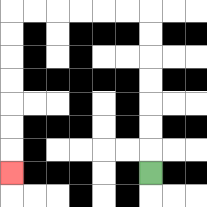{'start': '[6, 7]', 'end': '[0, 7]', 'path_directions': 'U,U,U,U,U,U,U,L,L,L,L,L,L,D,D,D,D,D,D,D', 'path_coordinates': '[[6, 7], [6, 6], [6, 5], [6, 4], [6, 3], [6, 2], [6, 1], [6, 0], [5, 0], [4, 0], [3, 0], [2, 0], [1, 0], [0, 0], [0, 1], [0, 2], [0, 3], [0, 4], [0, 5], [0, 6], [0, 7]]'}